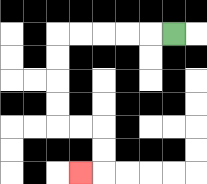{'start': '[7, 1]', 'end': '[3, 7]', 'path_directions': 'L,L,L,L,L,D,D,D,D,R,R,D,D,L', 'path_coordinates': '[[7, 1], [6, 1], [5, 1], [4, 1], [3, 1], [2, 1], [2, 2], [2, 3], [2, 4], [2, 5], [3, 5], [4, 5], [4, 6], [4, 7], [3, 7]]'}